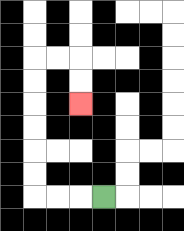{'start': '[4, 8]', 'end': '[3, 4]', 'path_directions': 'L,L,L,U,U,U,U,U,U,R,R,D,D', 'path_coordinates': '[[4, 8], [3, 8], [2, 8], [1, 8], [1, 7], [1, 6], [1, 5], [1, 4], [1, 3], [1, 2], [2, 2], [3, 2], [3, 3], [3, 4]]'}